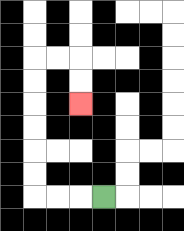{'start': '[4, 8]', 'end': '[3, 4]', 'path_directions': 'L,L,L,U,U,U,U,U,U,R,R,D,D', 'path_coordinates': '[[4, 8], [3, 8], [2, 8], [1, 8], [1, 7], [1, 6], [1, 5], [1, 4], [1, 3], [1, 2], [2, 2], [3, 2], [3, 3], [3, 4]]'}